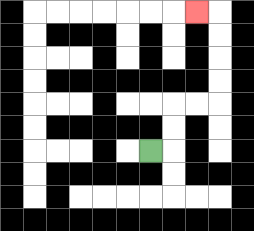{'start': '[6, 6]', 'end': '[8, 0]', 'path_directions': 'R,U,U,R,R,U,U,U,U,L', 'path_coordinates': '[[6, 6], [7, 6], [7, 5], [7, 4], [8, 4], [9, 4], [9, 3], [9, 2], [9, 1], [9, 0], [8, 0]]'}